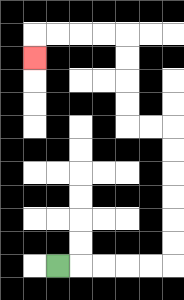{'start': '[2, 11]', 'end': '[1, 2]', 'path_directions': 'R,R,R,R,R,U,U,U,U,U,U,L,L,U,U,U,U,L,L,L,L,D', 'path_coordinates': '[[2, 11], [3, 11], [4, 11], [5, 11], [6, 11], [7, 11], [7, 10], [7, 9], [7, 8], [7, 7], [7, 6], [7, 5], [6, 5], [5, 5], [5, 4], [5, 3], [5, 2], [5, 1], [4, 1], [3, 1], [2, 1], [1, 1], [1, 2]]'}